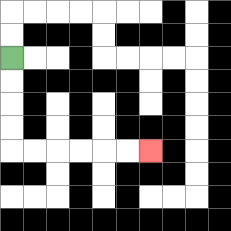{'start': '[0, 2]', 'end': '[6, 6]', 'path_directions': 'D,D,D,D,R,R,R,R,R,R', 'path_coordinates': '[[0, 2], [0, 3], [0, 4], [0, 5], [0, 6], [1, 6], [2, 6], [3, 6], [4, 6], [5, 6], [6, 6]]'}